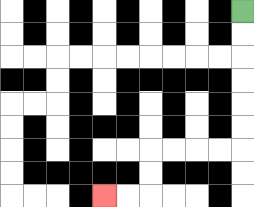{'start': '[10, 0]', 'end': '[4, 8]', 'path_directions': 'D,D,D,D,D,D,L,L,L,L,D,D,L,L', 'path_coordinates': '[[10, 0], [10, 1], [10, 2], [10, 3], [10, 4], [10, 5], [10, 6], [9, 6], [8, 6], [7, 6], [6, 6], [6, 7], [6, 8], [5, 8], [4, 8]]'}